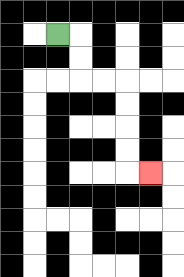{'start': '[2, 1]', 'end': '[6, 7]', 'path_directions': 'R,D,D,R,R,D,D,D,D,R', 'path_coordinates': '[[2, 1], [3, 1], [3, 2], [3, 3], [4, 3], [5, 3], [5, 4], [5, 5], [5, 6], [5, 7], [6, 7]]'}